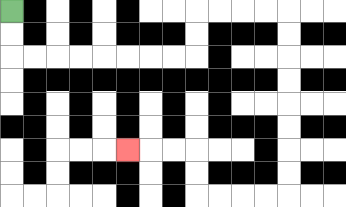{'start': '[0, 0]', 'end': '[5, 6]', 'path_directions': 'D,D,R,R,R,R,R,R,R,R,U,U,R,R,R,R,D,D,D,D,D,D,D,D,L,L,L,L,U,U,L,L,L', 'path_coordinates': '[[0, 0], [0, 1], [0, 2], [1, 2], [2, 2], [3, 2], [4, 2], [5, 2], [6, 2], [7, 2], [8, 2], [8, 1], [8, 0], [9, 0], [10, 0], [11, 0], [12, 0], [12, 1], [12, 2], [12, 3], [12, 4], [12, 5], [12, 6], [12, 7], [12, 8], [11, 8], [10, 8], [9, 8], [8, 8], [8, 7], [8, 6], [7, 6], [6, 6], [5, 6]]'}